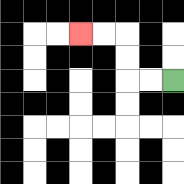{'start': '[7, 3]', 'end': '[3, 1]', 'path_directions': 'L,L,U,U,L,L', 'path_coordinates': '[[7, 3], [6, 3], [5, 3], [5, 2], [5, 1], [4, 1], [3, 1]]'}